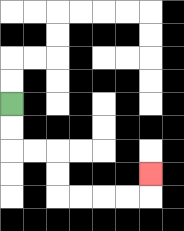{'start': '[0, 4]', 'end': '[6, 7]', 'path_directions': 'D,D,R,R,D,D,R,R,R,R,U', 'path_coordinates': '[[0, 4], [0, 5], [0, 6], [1, 6], [2, 6], [2, 7], [2, 8], [3, 8], [4, 8], [5, 8], [6, 8], [6, 7]]'}